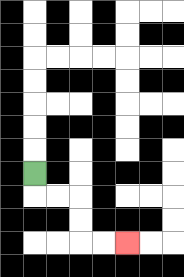{'start': '[1, 7]', 'end': '[5, 10]', 'path_directions': 'D,R,R,D,D,R,R', 'path_coordinates': '[[1, 7], [1, 8], [2, 8], [3, 8], [3, 9], [3, 10], [4, 10], [5, 10]]'}